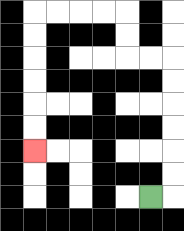{'start': '[6, 8]', 'end': '[1, 6]', 'path_directions': 'R,U,U,U,U,U,U,L,L,U,U,L,L,L,L,D,D,D,D,D,D', 'path_coordinates': '[[6, 8], [7, 8], [7, 7], [7, 6], [7, 5], [7, 4], [7, 3], [7, 2], [6, 2], [5, 2], [5, 1], [5, 0], [4, 0], [3, 0], [2, 0], [1, 0], [1, 1], [1, 2], [1, 3], [1, 4], [1, 5], [1, 6]]'}